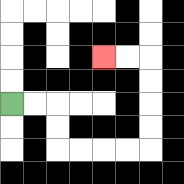{'start': '[0, 4]', 'end': '[4, 2]', 'path_directions': 'R,R,D,D,R,R,R,R,U,U,U,U,L,L', 'path_coordinates': '[[0, 4], [1, 4], [2, 4], [2, 5], [2, 6], [3, 6], [4, 6], [5, 6], [6, 6], [6, 5], [6, 4], [6, 3], [6, 2], [5, 2], [4, 2]]'}